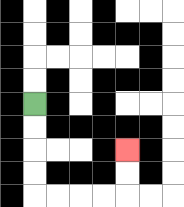{'start': '[1, 4]', 'end': '[5, 6]', 'path_directions': 'D,D,D,D,R,R,R,R,U,U', 'path_coordinates': '[[1, 4], [1, 5], [1, 6], [1, 7], [1, 8], [2, 8], [3, 8], [4, 8], [5, 8], [5, 7], [5, 6]]'}